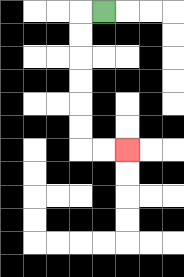{'start': '[4, 0]', 'end': '[5, 6]', 'path_directions': 'L,D,D,D,D,D,D,R,R', 'path_coordinates': '[[4, 0], [3, 0], [3, 1], [3, 2], [3, 3], [3, 4], [3, 5], [3, 6], [4, 6], [5, 6]]'}